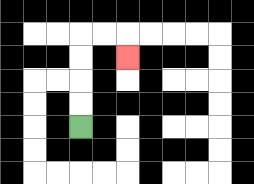{'start': '[3, 5]', 'end': '[5, 2]', 'path_directions': 'U,U,U,U,R,R,D', 'path_coordinates': '[[3, 5], [3, 4], [3, 3], [3, 2], [3, 1], [4, 1], [5, 1], [5, 2]]'}